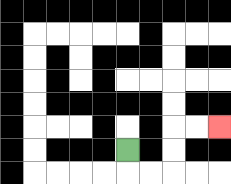{'start': '[5, 6]', 'end': '[9, 5]', 'path_directions': 'D,R,R,U,U,R,R', 'path_coordinates': '[[5, 6], [5, 7], [6, 7], [7, 7], [7, 6], [7, 5], [8, 5], [9, 5]]'}